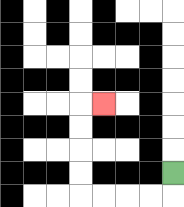{'start': '[7, 7]', 'end': '[4, 4]', 'path_directions': 'D,L,L,L,L,U,U,U,U,R', 'path_coordinates': '[[7, 7], [7, 8], [6, 8], [5, 8], [4, 8], [3, 8], [3, 7], [3, 6], [3, 5], [3, 4], [4, 4]]'}